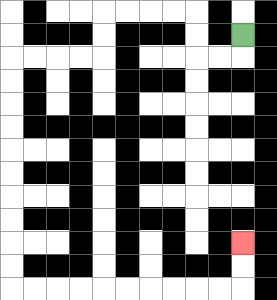{'start': '[10, 1]', 'end': '[10, 10]', 'path_directions': 'D,L,L,U,U,L,L,L,L,D,D,L,L,L,L,D,D,D,D,D,D,D,D,D,D,R,R,R,R,R,R,R,R,R,R,U,U', 'path_coordinates': '[[10, 1], [10, 2], [9, 2], [8, 2], [8, 1], [8, 0], [7, 0], [6, 0], [5, 0], [4, 0], [4, 1], [4, 2], [3, 2], [2, 2], [1, 2], [0, 2], [0, 3], [0, 4], [0, 5], [0, 6], [0, 7], [0, 8], [0, 9], [0, 10], [0, 11], [0, 12], [1, 12], [2, 12], [3, 12], [4, 12], [5, 12], [6, 12], [7, 12], [8, 12], [9, 12], [10, 12], [10, 11], [10, 10]]'}